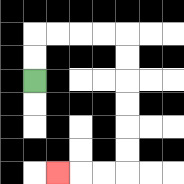{'start': '[1, 3]', 'end': '[2, 7]', 'path_directions': 'U,U,R,R,R,R,D,D,D,D,D,D,L,L,L', 'path_coordinates': '[[1, 3], [1, 2], [1, 1], [2, 1], [3, 1], [4, 1], [5, 1], [5, 2], [5, 3], [5, 4], [5, 5], [5, 6], [5, 7], [4, 7], [3, 7], [2, 7]]'}